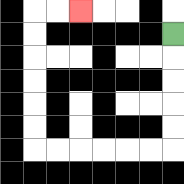{'start': '[7, 1]', 'end': '[3, 0]', 'path_directions': 'D,D,D,D,D,L,L,L,L,L,L,U,U,U,U,U,U,R,R', 'path_coordinates': '[[7, 1], [7, 2], [7, 3], [7, 4], [7, 5], [7, 6], [6, 6], [5, 6], [4, 6], [3, 6], [2, 6], [1, 6], [1, 5], [1, 4], [1, 3], [1, 2], [1, 1], [1, 0], [2, 0], [3, 0]]'}